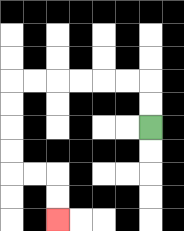{'start': '[6, 5]', 'end': '[2, 9]', 'path_directions': 'U,U,L,L,L,L,L,L,D,D,D,D,R,R,D,D', 'path_coordinates': '[[6, 5], [6, 4], [6, 3], [5, 3], [4, 3], [3, 3], [2, 3], [1, 3], [0, 3], [0, 4], [0, 5], [0, 6], [0, 7], [1, 7], [2, 7], [2, 8], [2, 9]]'}